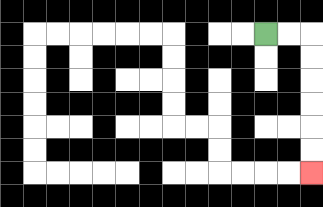{'start': '[11, 1]', 'end': '[13, 7]', 'path_directions': 'R,R,D,D,D,D,D,D', 'path_coordinates': '[[11, 1], [12, 1], [13, 1], [13, 2], [13, 3], [13, 4], [13, 5], [13, 6], [13, 7]]'}